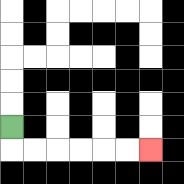{'start': '[0, 5]', 'end': '[6, 6]', 'path_directions': 'D,R,R,R,R,R,R', 'path_coordinates': '[[0, 5], [0, 6], [1, 6], [2, 6], [3, 6], [4, 6], [5, 6], [6, 6]]'}